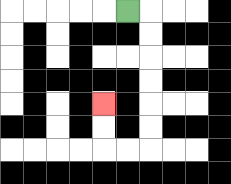{'start': '[5, 0]', 'end': '[4, 4]', 'path_directions': 'R,D,D,D,D,D,D,L,L,U,U', 'path_coordinates': '[[5, 0], [6, 0], [6, 1], [6, 2], [6, 3], [6, 4], [6, 5], [6, 6], [5, 6], [4, 6], [4, 5], [4, 4]]'}